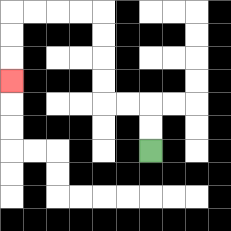{'start': '[6, 6]', 'end': '[0, 3]', 'path_directions': 'U,U,L,L,U,U,U,U,L,L,L,L,D,D,D', 'path_coordinates': '[[6, 6], [6, 5], [6, 4], [5, 4], [4, 4], [4, 3], [4, 2], [4, 1], [4, 0], [3, 0], [2, 0], [1, 0], [0, 0], [0, 1], [0, 2], [0, 3]]'}